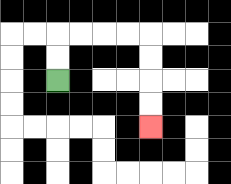{'start': '[2, 3]', 'end': '[6, 5]', 'path_directions': 'U,U,R,R,R,R,D,D,D,D', 'path_coordinates': '[[2, 3], [2, 2], [2, 1], [3, 1], [4, 1], [5, 1], [6, 1], [6, 2], [6, 3], [6, 4], [6, 5]]'}